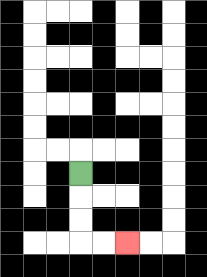{'start': '[3, 7]', 'end': '[5, 10]', 'path_directions': 'D,D,D,R,R', 'path_coordinates': '[[3, 7], [3, 8], [3, 9], [3, 10], [4, 10], [5, 10]]'}